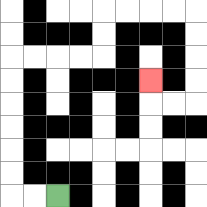{'start': '[2, 8]', 'end': '[6, 3]', 'path_directions': 'L,L,U,U,U,U,U,U,R,R,R,R,U,U,R,R,R,R,D,D,D,D,L,L,U', 'path_coordinates': '[[2, 8], [1, 8], [0, 8], [0, 7], [0, 6], [0, 5], [0, 4], [0, 3], [0, 2], [1, 2], [2, 2], [3, 2], [4, 2], [4, 1], [4, 0], [5, 0], [6, 0], [7, 0], [8, 0], [8, 1], [8, 2], [8, 3], [8, 4], [7, 4], [6, 4], [6, 3]]'}